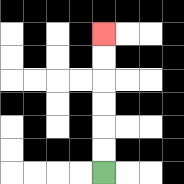{'start': '[4, 7]', 'end': '[4, 1]', 'path_directions': 'U,U,U,U,U,U', 'path_coordinates': '[[4, 7], [4, 6], [4, 5], [4, 4], [4, 3], [4, 2], [4, 1]]'}